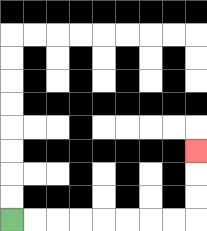{'start': '[0, 9]', 'end': '[8, 6]', 'path_directions': 'R,R,R,R,R,R,R,R,U,U,U', 'path_coordinates': '[[0, 9], [1, 9], [2, 9], [3, 9], [4, 9], [5, 9], [6, 9], [7, 9], [8, 9], [8, 8], [8, 7], [8, 6]]'}